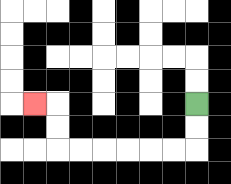{'start': '[8, 4]', 'end': '[1, 4]', 'path_directions': 'D,D,L,L,L,L,L,L,U,U,L', 'path_coordinates': '[[8, 4], [8, 5], [8, 6], [7, 6], [6, 6], [5, 6], [4, 6], [3, 6], [2, 6], [2, 5], [2, 4], [1, 4]]'}